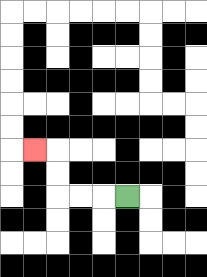{'start': '[5, 8]', 'end': '[1, 6]', 'path_directions': 'L,L,L,U,U,L', 'path_coordinates': '[[5, 8], [4, 8], [3, 8], [2, 8], [2, 7], [2, 6], [1, 6]]'}